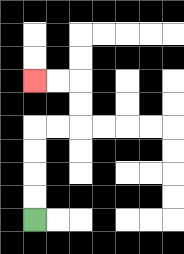{'start': '[1, 9]', 'end': '[1, 3]', 'path_directions': 'U,U,U,U,R,R,U,U,L,L', 'path_coordinates': '[[1, 9], [1, 8], [1, 7], [1, 6], [1, 5], [2, 5], [3, 5], [3, 4], [3, 3], [2, 3], [1, 3]]'}